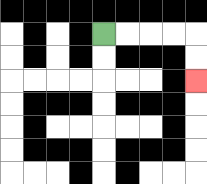{'start': '[4, 1]', 'end': '[8, 3]', 'path_directions': 'R,R,R,R,D,D', 'path_coordinates': '[[4, 1], [5, 1], [6, 1], [7, 1], [8, 1], [8, 2], [8, 3]]'}